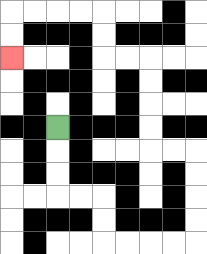{'start': '[2, 5]', 'end': '[0, 2]', 'path_directions': 'D,D,D,R,R,D,D,R,R,R,R,U,U,U,U,L,L,U,U,U,U,L,L,U,U,L,L,L,L,D,D', 'path_coordinates': '[[2, 5], [2, 6], [2, 7], [2, 8], [3, 8], [4, 8], [4, 9], [4, 10], [5, 10], [6, 10], [7, 10], [8, 10], [8, 9], [8, 8], [8, 7], [8, 6], [7, 6], [6, 6], [6, 5], [6, 4], [6, 3], [6, 2], [5, 2], [4, 2], [4, 1], [4, 0], [3, 0], [2, 0], [1, 0], [0, 0], [0, 1], [0, 2]]'}